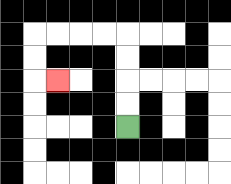{'start': '[5, 5]', 'end': '[2, 3]', 'path_directions': 'U,U,U,U,L,L,L,L,D,D,R', 'path_coordinates': '[[5, 5], [5, 4], [5, 3], [5, 2], [5, 1], [4, 1], [3, 1], [2, 1], [1, 1], [1, 2], [1, 3], [2, 3]]'}